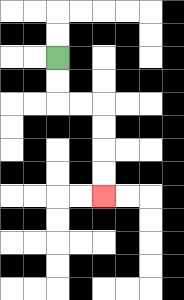{'start': '[2, 2]', 'end': '[4, 8]', 'path_directions': 'D,D,R,R,D,D,D,D', 'path_coordinates': '[[2, 2], [2, 3], [2, 4], [3, 4], [4, 4], [4, 5], [4, 6], [4, 7], [4, 8]]'}